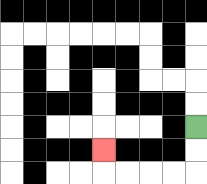{'start': '[8, 5]', 'end': '[4, 6]', 'path_directions': 'D,D,L,L,L,L,U', 'path_coordinates': '[[8, 5], [8, 6], [8, 7], [7, 7], [6, 7], [5, 7], [4, 7], [4, 6]]'}